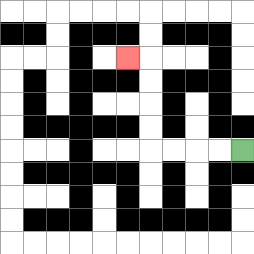{'start': '[10, 6]', 'end': '[5, 2]', 'path_directions': 'L,L,L,L,U,U,U,U,L', 'path_coordinates': '[[10, 6], [9, 6], [8, 6], [7, 6], [6, 6], [6, 5], [6, 4], [6, 3], [6, 2], [5, 2]]'}